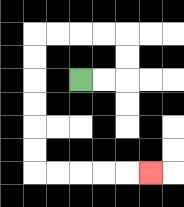{'start': '[3, 3]', 'end': '[6, 7]', 'path_directions': 'R,R,U,U,L,L,L,L,D,D,D,D,D,D,R,R,R,R,R', 'path_coordinates': '[[3, 3], [4, 3], [5, 3], [5, 2], [5, 1], [4, 1], [3, 1], [2, 1], [1, 1], [1, 2], [1, 3], [1, 4], [1, 5], [1, 6], [1, 7], [2, 7], [3, 7], [4, 7], [5, 7], [6, 7]]'}